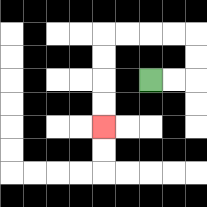{'start': '[6, 3]', 'end': '[4, 5]', 'path_directions': 'R,R,U,U,L,L,L,L,D,D,D,D', 'path_coordinates': '[[6, 3], [7, 3], [8, 3], [8, 2], [8, 1], [7, 1], [6, 1], [5, 1], [4, 1], [4, 2], [4, 3], [4, 4], [4, 5]]'}